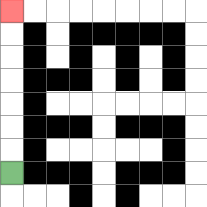{'start': '[0, 7]', 'end': '[0, 0]', 'path_directions': 'U,U,U,U,U,U,U', 'path_coordinates': '[[0, 7], [0, 6], [0, 5], [0, 4], [0, 3], [0, 2], [0, 1], [0, 0]]'}